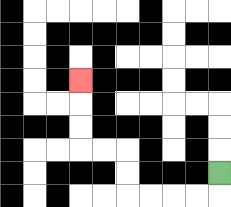{'start': '[9, 7]', 'end': '[3, 3]', 'path_directions': 'D,L,L,L,L,U,U,L,L,U,U,U', 'path_coordinates': '[[9, 7], [9, 8], [8, 8], [7, 8], [6, 8], [5, 8], [5, 7], [5, 6], [4, 6], [3, 6], [3, 5], [3, 4], [3, 3]]'}